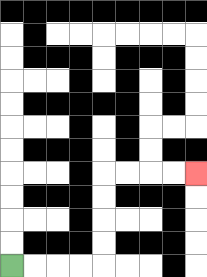{'start': '[0, 11]', 'end': '[8, 7]', 'path_directions': 'R,R,R,R,U,U,U,U,R,R,R,R', 'path_coordinates': '[[0, 11], [1, 11], [2, 11], [3, 11], [4, 11], [4, 10], [4, 9], [4, 8], [4, 7], [5, 7], [6, 7], [7, 7], [8, 7]]'}